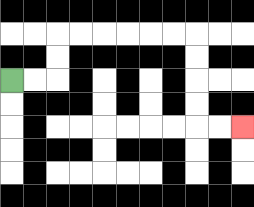{'start': '[0, 3]', 'end': '[10, 5]', 'path_directions': 'R,R,U,U,R,R,R,R,R,R,D,D,D,D,R,R', 'path_coordinates': '[[0, 3], [1, 3], [2, 3], [2, 2], [2, 1], [3, 1], [4, 1], [5, 1], [6, 1], [7, 1], [8, 1], [8, 2], [8, 3], [8, 4], [8, 5], [9, 5], [10, 5]]'}